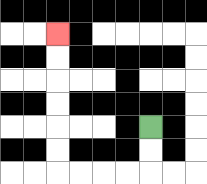{'start': '[6, 5]', 'end': '[2, 1]', 'path_directions': 'D,D,L,L,L,L,U,U,U,U,U,U', 'path_coordinates': '[[6, 5], [6, 6], [6, 7], [5, 7], [4, 7], [3, 7], [2, 7], [2, 6], [2, 5], [2, 4], [2, 3], [2, 2], [2, 1]]'}